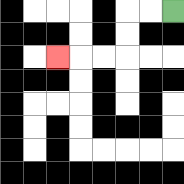{'start': '[7, 0]', 'end': '[2, 2]', 'path_directions': 'L,L,D,D,L,L,L', 'path_coordinates': '[[7, 0], [6, 0], [5, 0], [5, 1], [5, 2], [4, 2], [3, 2], [2, 2]]'}